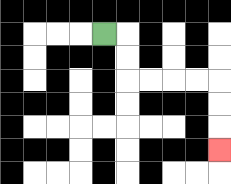{'start': '[4, 1]', 'end': '[9, 6]', 'path_directions': 'R,D,D,R,R,R,R,D,D,D', 'path_coordinates': '[[4, 1], [5, 1], [5, 2], [5, 3], [6, 3], [7, 3], [8, 3], [9, 3], [9, 4], [9, 5], [9, 6]]'}